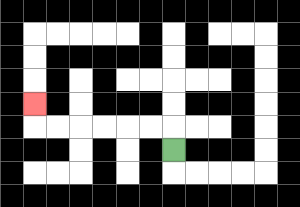{'start': '[7, 6]', 'end': '[1, 4]', 'path_directions': 'U,L,L,L,L,L,L,U', 'path_coordinates': '[[7, 6], [7, 5], [6, 5], [5, 5], [4, 5], [3, 5], [2, 5], [1, 5], [1, 4]]'}